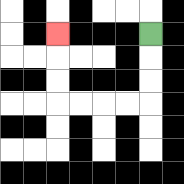{'start': '[6, 1]', 'end': '[2, 1]', 'path_directions': 'D,D,D,L,L,L,L,U,U,U', 'path_coordinates': '[[6, 1], [6, 2], [6, 3], [6, 4], [5, 4], [4, 4], [3, 4], [2, 4], [2, 3], [2, 2], [2, 1]]'}